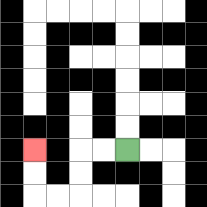{'start': '[5, 6]', 'end': '[1, 6]', 'path_directions': 'L,L,D,D,L,L,U,U', 'path_coordinates': '[[5, 6], [4, 6], [3, 6], [3, 7], [3, 8], [2, 8], [1, 8], [1, 7], [1, 6]]'}